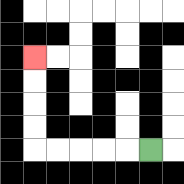{'start': '[6, 6]', 'end': '[1, 2]', 'path_directions': 'L,L,L,L,L,U,U,U,U', 'path_coordinates': '[[6, 6], [5, 6], [4, 6], [3, 6], [2, 6], [1, 6], [1, 5], [1, 4], [1, 3], [1, 2]]'}